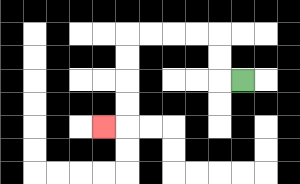{'start': '[10, 3]', 'end': '[4, 5]', 'path_directions': 'L,U,U,L,L,L,L,D,D,D,D,L', 'path_coordinates': '[[10, 3], [9, 3], [9, 2], [9, 1], [8, 1], [7, 1], [6, 1], [5, 1], [5, 2], [5, 3], [5, 4], [5, 5], [4, 5]]'}